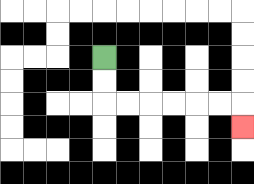{'start': '[4, 2]', 'end': '[10, 5]', 'path_directions': 'D,D,R,R,R,R,R,R,D', 'path_coordinates': '[[4, 2], [4, 3], [4, 4], [5, 4], [6, 4], [7, 4], [8, 4], [9, 4], [10, 4], [10, 5]]'}